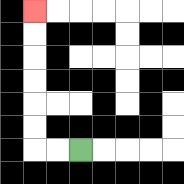{'start': '[3, 6]', 'end': '[1, 0]', 'path_directions': 'L,L,U,U,U,U,U,U', 'path_coordinates': '[[3, 6], [2, 6], [1, 6], [1, 5], [1, 4], [1, 3], [1, 2], [1, 1], [1, 0]]'}